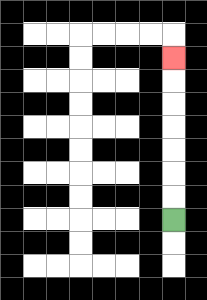{'start': '[7, 9]', 'end': '[7, 2]', 'path_directions': 'U,U,U,U,U,U,U', 'path_coordinates': '[[7, 9], [7, 8], [7, 7], [7, 6], [7, 5], [7, 4], [7, 3], [7, 2]]'}